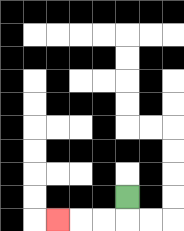{'start': '[5, 8]', 'end': '[2, 9]', 'path_directions': 'D,L,L,L', 'path_coordinates': '[[5, 8], [5, 9], [4, 9], [3, 9], [2, 9]]'}